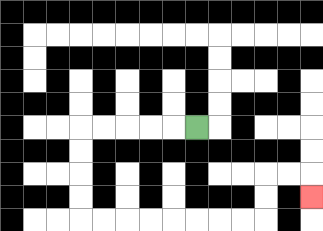{'start': '[8, 5]', 'end': '[13, 8]', 'path_directions': 'L,L,L,L,L,D,D,D,D,R,R,R,R,R,R,R,R,U,U,R,R,D', 'path_coordinates': '[[8, 5], [7, 5], [6, 5], [5, 5], [4, 5], [3, 5], [3, 6], [3, 7], [3, 8], [3, 9], [4, 9], [5, 9], [6, 9], [7, 9], [8, 9], [9, 9], [10, 9], [11, 9], [11, 8], [11, 7], [12, 7], [13, 7], [13, 8]]'}